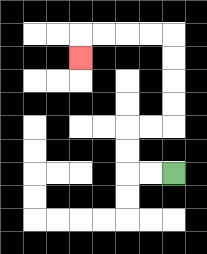{'start': '[7, 7]', 'end': '[3, 2]', 'path_directions': 'L,L,U,U,R,R,U,U,U,U,L,L,L,L,D', 'path_coordinates': '[[7, 7], [6, 7], [5, 7], [5, 6], [5, 5], [6, 5], [7, 5], [7, 4], [7, 3], [7, 2], [7, 1], [6, 1], [5, 1], [4, 1], [3, 1], [3, 2]]'}